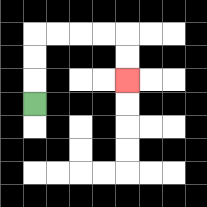{'start': '[1, 4]', 'end': '[5, 3]', 'path_directions': 'U,U,U,R,R,R,R,D,D', 'path_coordinates': '[[1, 4], [1, 3], [1, 2], [1, 1], [2, 1], [3, 1], [4, 1], [5, 1], [5, 2], [5, 3]]'}